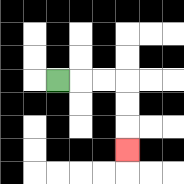{'start': '[2, 3]', 'end': '[5, 6]', 'path_directions': 'R,R,R,D,D,D', 'path_coordinates': '[[2, 3], [3, 3], [4, 3], [5, 3], [5, 4], [5, 5], [5, 6]]'}